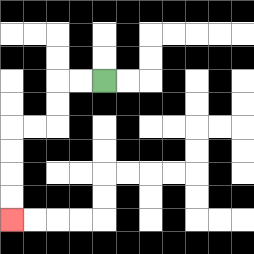{'start': '[4, 3]', 'end': '[0, 9]', 'path_directions': 'L,L,D,D,L,L,D,D,D,D', 'path_coordinates': '[[4, 3], [3, 3], [2, 3], [2, 4], [2, 5], [1, 5], [0, 5], [0, 6], [0, 7], [0, 8], [0, 9]]'}